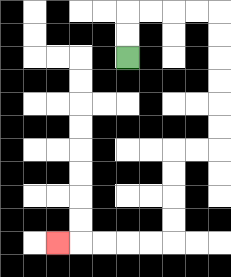{'start': '[5, 2]', 'end': '[2, 10]', 'path_directions': 'U,U,R,R,R,R,D,D,D,D,D,D,L,L,D,D,D,D,L,L,L,L,L', 'path_coordinates': '[[5, 2], [5, 1], [5, 0], [6, 0], [7, 0], [8, 0], [9, 0], [9, 1], [9, 2], [9, 3], [9, 4], [9, 5], [9, 6], [8, 6], [7, 6], [7, 7], [7, 8], [7, 9], [7, 10], [6, 10], [5, 10], [4, 10], [3, 10], [2, 10]]'}